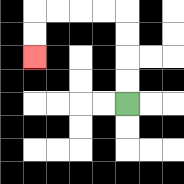{'start': '[5, 4]', 'end': '[1, 2]', 'path_directions': 'U,U,U,U,L,L,L,L,D,D', 'path_coordinates': '[[5, 4], [5, 3], [5, 2], [5, 1], [5, 0], [4, 0], [3, 0], [2, 0], [1, 0], [1, 1], [1, 2]]'}